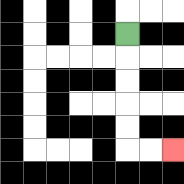{'start': '[5, 1]', 'end': '[7, 6]', 'path_directions': 'D,D,D,D,D,R,R', 'path_coordinates': '[[5, 1], [5, 2], [5, 3], [5, 4], [5, 5], [5, 6], [6, 6], [7, 6]]'}